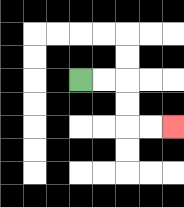{'start': '[3, 3]', 'end': '[7, 5]', 'path_directions': 'R,R,D,D,R,R', 'path_coordinates': '[[3, 3], [4, 3], [5, 3], [5, 4], [5, 5], [6, 5], [7, 5]]'}